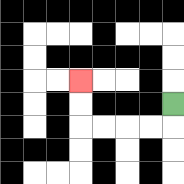{'start': '[7, 4]', 'end': '[3, 3]', 'path_directions': 'D,L,L,L,L,U,U', 'path_coordinates': '[[7, 4], [7, 5], [6, 5], [5, 5], [4, 5], [3, 5], [3, 4], [3, 3]]'}